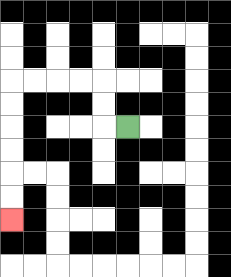{'start': '[5, 5]', 'end': '[0, 9]', 'path_directions': 'L,U,U,L,L,L,L,D,D,D,D,D,D', 'path_coordinates': '[[5, 5], [4, 5], [4, 4], [4, 3], [3, 3], [2, 3], [1, 3], [0, 3], [0, 4], [0, 5], [0, 6], [0, 7], [0, 8], [0, 9]]'}